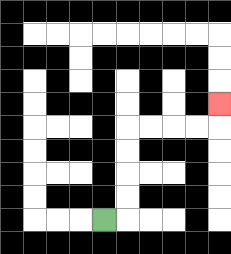{'start': '[4, 9]', 'end': '[9, 4]', 'path_directions': 'R,U,U,U,U,R,R,R,R,U', 'path_coordinates': '[[4, 9], [5, 9], [5, 8], [5, 7], [5, 6], [5, 5], [6, 5], [7, 5], [8, 5], [9, 5], [9, 4]]'}